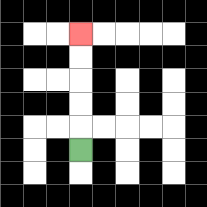{'start': '[3, 6]', 'end': '[3, 1]', 'path_directions': 'U,U,U,U,U', 'path_coordinates': '[[3, 6], [3, 5], [3, 4], [3, 3], [3, 2], [3, 1]]'}